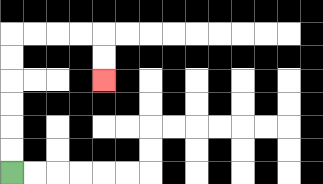{'start': '[0, 7]', 'end': '[4, 3]', 'path_directions': 'U,U,U,U,U,U,R,R,R,R,D,D', 'path_coordinates': '[[0, 7], [0, 6], [0, 5], [0, 4], [0, 3], [0, 2], [0, 1], [1, 1], [2, 1], [3, 1], [4, 1], [4, 2], [4, 3]]'}